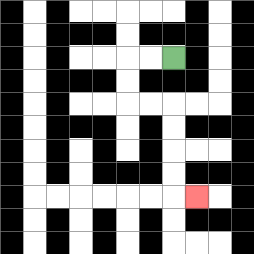{'start': '[7, 2]', 'end': '[8, 8]', 'path_directions': 'L,L,D,D,R,R,D,D,D,D,R', 'path_coordinates': '[[7, 2], [6, 2], [5, 2], [5, 3], [5, 4], [6, 4], [7, 4], [7, 5], [7, 6], [7, 7], [7, 8], [8, 8]]'}